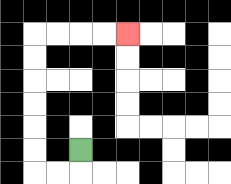{'start': '[3, 6]', 'end': '[5, 1]', 'path_directions': 'D,L,L,U,U,U,U,U,U,R,R,R,R', 'path_coordinates': '[[3, 6], [3, 7], [2, 7], [1, 7], [1, 6], [1, 5], [1, 4], [1, 3], [1, 2], [1, 1], [2, 1], [3, 1], [4, 1], [5, 1]]'}